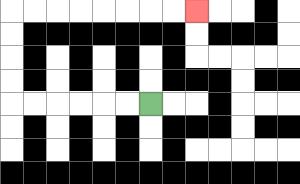{'start': '[6, 4]', 'end': '[8, 0]', 'path_directions': 'L,L,L,L,L,L,U,U,U,U,R,R,R,R,R,R,R,R', 'path_coordinates': '[[6, 4], [5, 4], [4, 4], [3, 4], [2, 4], [1, 4], [0, 4], [0, 3], [0, 2], [0, 1], [0, 0], [1, 0], [2, 0], [3, 0], [4, 0], [5, 0], [6, 0], [7, 0], [8, 0]]'}